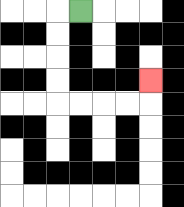{'start': '[3, 0]', 'end': '[6, 3]', 'path_directions': 'L,D,D,D,D,R,R,R,R,U', 'path_coordinates': '[[3, 0], [2, 0], [2, 1], [2, 2], [2, 3], [2, 4], [3, 4], [4, 4], [5, 4], [6, 4], [6, 3]]'}